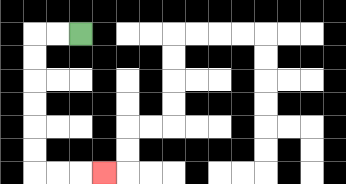{'start': '[3, 1]', 'end': '[4, 7]', 'path_directions': 'L,L,D,D,D,D,D,D,R,R,R', 'path_coordinates': '[[3, 1], [2, 1], [1, 1], [1, 2], [1, 3], [1, 4], [1, 5], [1, 6], [1, 7], [2, 7], [3, 7], [4, 7]]'}